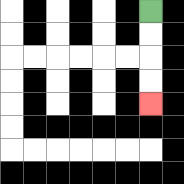{'start': '[6, 0]', 'end': '[6, 4]', 'path_directions': 'D,D,D,D', 'path_coordinates': '[[6, 0], [6, 1], [6, 2], [6, 3], [6, 4]]'}